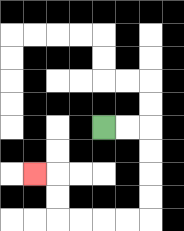{'start': '[4, 5]', 'end': '[1, 7]', 'path_directions': 'R,R,D,D,D,D,L,L,L,L,U,U,L', 'path_coordinates': '[[4, 5], [5, 5], [6, 5], [6, 6], [6, 7], [6, 8], [6, 9], [5, 9], [4, 9], [3, 9], [2, 9], [2, 8], [2, 7], [1, 7]]'}